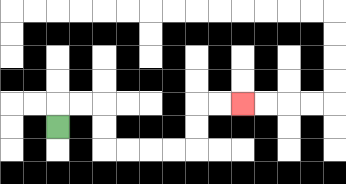{'start': '[2, 5]', 'end': '[10, 4]', 'path_directions': 'U,R,R,D,D,R,R,R,R,U,U,R,R', 'path_coordinates': '[[2, 5], [2, 4], [3, 4], [4, 4], [4, 5], [4, 6], [5, 6], [6, 6], [7, 6], [8, 6], [8, 5], [8, 4], [9, 4], [10, 4]]'}